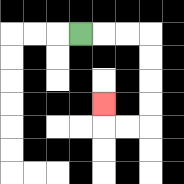{'start': '[3, 1]', 'end': '[4, 4]', 'path_directions': 'R,R,R,D,D,D,D,L,L,U', 'path_coordinates': '[[3, 1], [4, 1], [5, 1], [6, 1], [6, 2], [6, 3], [6, 4], [6, 5], [5, 5], [4, 5], [4, 4]]'}